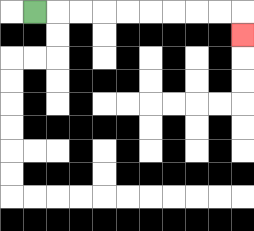{'start': '[1, 0]', 'end': '[10, 1]', 'path_directions': 'R,R,R,R,R,R,R,R,R,D', 'path_coordinates': '[[1, 0], [2, 0], [3, 0], [4, 0], [5, 0], [6, 0], [7, 0], [8, 0], [9, 0], [10, 0], [10, 1]]'}